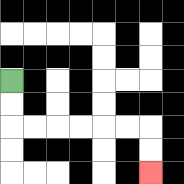{'start': '[0, 3]', 'end': '[6, 7]', 'path_directions': 'D,D,R,R,R,R,R,R,D,D', 'path_coordinates': '[[0, 3], [0, 4], [0, 5], [1, 5], [2, 5], [3, 5], [4, 5], [5, 5], [6, 5], [6, 6], [6, 7]]'}